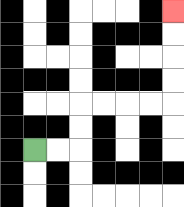{'start': '[1, 6]', 'end': '[7, 0]', 'path_directions': 'R,R,U,U,R,R,R,R,U,U,U,U', 'path_coordinates': '[[1, 6], [2, 6], [3, 6], [3, 5], [3, 4], [4, 4], [5, 4], [6, 4], [7, 4], [7, 3], [7, 2], [7, 1], [7, 0]]'}